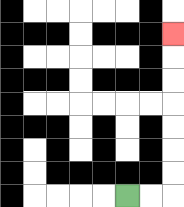{'start': '[5, 8]', 'end': '[7, 1]', 'path_directions': 'R,R,U,U,U,U,U,U,U', 'path_coordinates': '[[5, 8], [6, 8], [7, 8], [7, 7], [7, 6], [7, 5], [7, 4], [7, 3], [7, 2], [7, 1]]'}